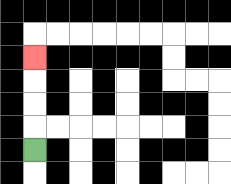{'start': '[1, 6]', 'end': '[1, 2]', 'path_directions': 'U,U,U,U', 'path_coordinates': '[[1, 6], [1, 5], [1, 4], [1, 3], [1, 2]]'}